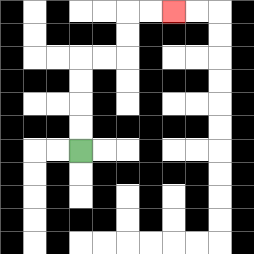{'start': '[3, 6]', 'end': '[7, 0]', 'path_directions': 'U,U,U,U,R,R,U,U,R,R', 'path_coordinates': '[[3, 6], [3, 5], [3, 4], [3, 3], [3, 2], [4, 2], [5, 2], [5, 1], [5, 0], [6, 0], [7, 0]]'}